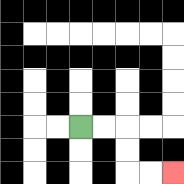{'start': '[3, 5]', 'end': '[7, 7]', 'path_directions': 'R,R,D,D,R,R', 'path_coordinates': '[[3, 5], [4, 5], [5, 5], [5, 6], [5, 7], [6, 7], [7, 7]]'}